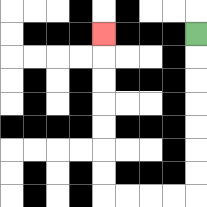{'start': '[8, 1]', 'end': '[4, 1]', 'path_directions': 'D,D,D,D,D,D,D,L,L,L,L,U,U,U,U,U,U,U', 'path_coordinates': '[[8, 1], [8, 2], [8, 3], [8, 4], [8, 5], [8, 6], [8, 7], [8, 8], [7, 8], [6, 8], [5, 8], [4, 8], [4, 7], [4, 6], [4, 5], [4, 4], [4, 3], [4, 2], [4, 1]]'}